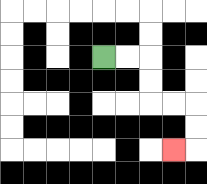{'start': '[4, 2]', 'end': '[7, 6]', 'path_directions': 'R,R,D,D,R,R,D,D,L', 'path_coordinates': '[[4, 2], [5, 2], [6, 2], [6, 3], [6, 4], [7, 4], [8, 4], [8, 5], [8, 6], [7, 6]]'}